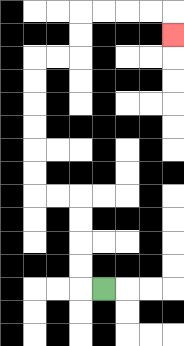{'start': '[4, 12]', 'end': '[7, 1]', 'path_directions': 'L,U,U,U,U,L,L,U,U,U,U,U,U,R,R,U,U,R,R,R,R,D', 'path_coordinates': '[[4, 12], [3, 12], [3, 11], [3, 10], [3, 9], [3, 8], [2, 8], [1, 8], [1, 7], [1, 6], [1, 5], [1, 4], [1, 3], [1, 2], [2, 2], [3, 2], [3, 1], [3, 0], [4, 0], [5, 0], [6, 0], [7, 0], [7, 1]]'}